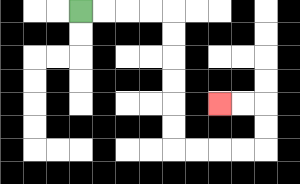{'start': '[3, 0]', 'end': '[9, 4]', 'path_directions': 'R,R,R,R,D,D,D,D,D,D,R,R,R,R,U,U,L,L', 'path_coordinates': '[[3, 0], [4, 0], [5, 0], [6, 0], [7, 0], [7, 1], [7, 2], [7, 3], [7, 4], [7, 5], [7, 6], [8, 6], [9, 6], [10, 6], [11, 6], [11, 5], [11, 4], [10, 4], [9, 4]]'}